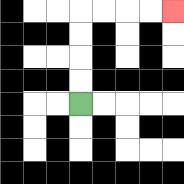{'start': '[3, 4]', 'end': '[7, 0]', 'path_directions': 'U,U,U,U,R,R,R,R', 'path_coordinates': '[[3, 4], [3, 3], [3, 2], [3, 1], [3, 0], [4, 0], [5, 0], [6, 0], [7, 0]]'}